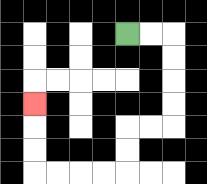{'start': '[5, 1]', 'end': '[1, 4]', 'path_directions': 'R,R,D,D,D,D,L,L,D,D,L,L,L,L,U,U,U', 'path_coordinates': '[[5, 1], [6, 1], [7, 1], [7, 2], [7, 3], [7, 4], [7, 5], [6, 5], [5, 5], [5, 6], [5, 7], [4, 7], [3, 7], [2, 7], [1, 7], [1, 6], [1, 5], [1, 4]]'}